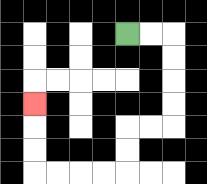{'start': '[5, 1]', 'end': '[1, 4]', 'path_directions': 'R,R,D,D,D,D,L,L,D,D,L,L,L,L,U,U,U', 'path_coordinates': '[[5, 1], [6, 1], [7, 1], [7, 2], [7, 3], [7, 4], [7, 5], [6, 5], [5, 5], [5, 6], [5, 7], [4, 7], [3, 7], [2, 7], [1, 7], [1, 6], [1, 5], [1, 4]]'}